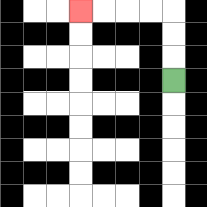{'start': '[7, 3]', 'end': '[3, 0]', 'path_directions': 'U,U,U,L,L,L,L', 'path_coordinates': '[[7, 3], [7, 2], [7, 1], [7, 0], [6, 0], [5, 0], [4, 0], [3, 0]]'}